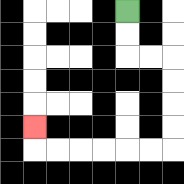{'start': '[5, 0]', 'end': '[1, 5]', 'path_directions': 'D,D,R,R,D,D,D,D,L,L,L,L,L,L,U', 'path_coordinates': '[[5, 0], [5, 1], [5, 2], [6, 2], [7, 2], [7, 3], [7, 4], [7, 5], [7, 6], [6, 6], [5, 6], [4, 6], [3, 6], [2, 6], [1, 6], [1, 5]]'}